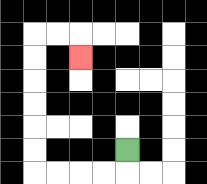{'start': '[5, 6]', 'end': '[3, 2]', 'path_directions': 'D,L,L,L,L,U,U,U,U,U,U,R,R,D', 'path_coordinates': '[[5, 6], [5, 7], [4, 7], [3, 7], [2, 7], [1, 7], [1, 6], [1, 5], [1, 4], [1, 3], [1, 2], [1, 1], [2, 1], [3, 1], [3, 2]]'}